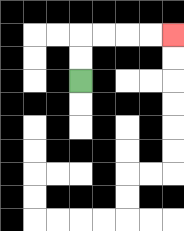{'start': '[3, 3]', 'end': '[7, 1]', 'path_directions': 'U,U,R,R,R,R', 'path_coordinates': '[[3, 3], [3, 2], [3, 1], [4, 1], [5, 1], [6, 1], [7, 1]]'}